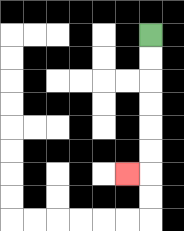{'start': '[6, 1]', 'end': '[5, 7]', 'path_directions': 'D,D,D,D,D,D,L', 'path_coordinates': '[[6, 1], [6, 2], [6, 3], [6, 4], [6, 5], [6, 6], [6, 7], [5, 7]]'}